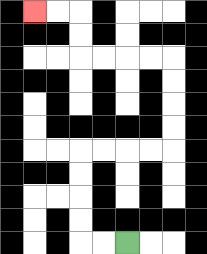{'start': '[5, 10]', 'end': '[1, 0]', 'path_directions': 'L,L,U,U,U,U,R,R,R,R,U,U,U,U,L,L,L,L,U,U,L,L', 'path_coordinates': '[[5, 10], [4, 10], [3, 10], [3, 9], [3, 8], [3, 7], [3, 6], [4, 6], [5, 6], [6, 6], [7, 6], [7, 5], [7, 4], [7, 3], [7, 2], [6, 2], [5, 2], [4, 2], [3, 2], [3, 1], [3, 0], [2, 0], [1, 0]]'}